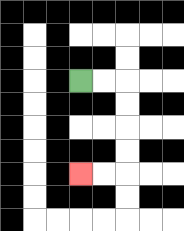{'start': '[3, 3]', 'end': '[3, 7]', 'path_directions': 'R,R,D,D,D,D,L,L', 'path_coordinates': '[[3, 3], [4, 3], [5, 3], [5, 4], [5, 5], [5, 6], [5, 7], [4, 7], [3, 7]]'}